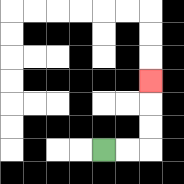{'start': '[4, 6]', 'end': '[6, 3]', 'path_directions': 'R,R,U,U,U', 'path_coordinates': '[[4, 6], [5, 6], [6, 6], [6, 5], [6, 4], [6, 3]]'}